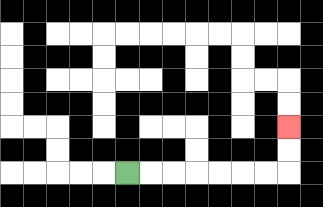{'start': '[5, 7]', 'end': '[12, 5]', 'path_directions': 'R,R,R,R,R,R,R,U,U', 'path_coordinates': '[[5, 7], [6, 7], [7, 7], [8, 7], [9, 7], [10, 7], [11, 7], [12, 7], [12, 6], [12, 5]]'}